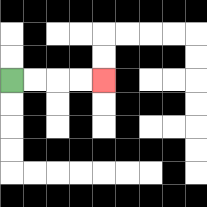{'start': '[0, 3]', 'end': '[4, 3]', 'path_directions': 'R,R,R,R', 'path_coordinates': '[[0, 3], [1, 3], [2, 3], [3, 3], [4, 3]]'}